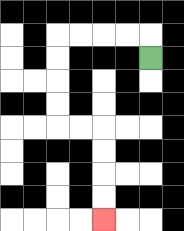{'start': '[6, 2]', 'end': '[4, 9]', 'path_directions': 'U,L,L,L,L,D,D,D,D,R,R,D,D,D,D', 'path_coordinates': '[[6, 2], [6, 1], [5, 1], [4, 1], [3, 1], [2, 1], [2, 2], [2, 3], [2, 4], [2, 5], [3, 5], [4, 5], [4, 6], [4, 7], [4, 8], [4, 9]]'}